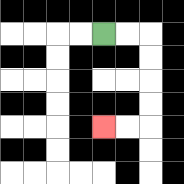{'start': '[4, 1]', 'end': '[4, 5]', 'path_directions': 'R,R,D,D,D,D,L,L', 'path_coordinates': '[[4, 1], [5, 1], [6, 1], [6, 2], [6, 3], [6, 4], [6, 5], [5, 5], [4, 5]]'}